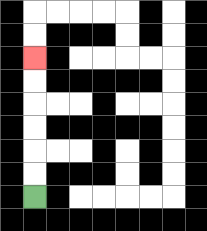{'start': '[1, 8]', 'end': '[1, 2]', 'path_directions': 'U,U,U,U,U,U', 'path_coordinates': '[[1, 8], [1, 7], [1, 6], [1, 5], [1, 4], [1, 3], [1, 2]]'}